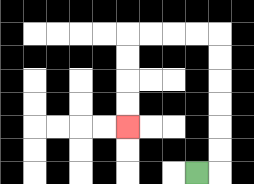{'start': '[8, 7]', 'end': '[5, 5]', 'path_directions': 'R,U,U,U,U,U,U,L,L,L,L,D,D,D,D', 'path_coordinates': '[[8, 7], [9, 7], [9, 6], [9, 5], [9, 4], [9, 3], [9, 2], [9, 1], [8, 1], [7, 1], [6, 1], [5, 1], [5, 2], [5, 3], [5, 4], [5, 5]]'}